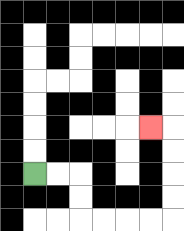{'start': '[1, 7]', 'end': '[6, 5]', 'path_directions': 'R,R,D,D,R,R,R,R,U,U,U,U,L', 'path_coordinates': '[[1, 7], [2, 7], [3, 7], [3, 8], [3, 9], [4, 9], [5, 9], [6, 9], [7, 9], [7, 8], [7, 7], [7, 6], [7, 5], [6, 5]]'}